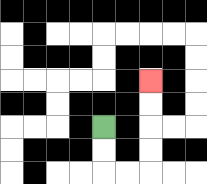{'start': '[4, 5]', 'end': '[6, 3]', 'path_directions': 'D,D,R,R,U,U,U,U', 'path_coordinates': '[[4, 5], [4, 6], [4, 7], [5, 7], [6, 7], [6, 6], [6, 5], [6, 4], [6, 3]]'}